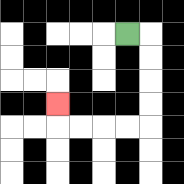{'start': '[5, 1]', 'end': '[2, 4]', 'path_directions': 'R,D,D,D,D,L,L,L,L,U', 'path_coordinates': '[[5, 1], [6, 1], [6, 2], [6, 3], [6, 4], [6, 5], [5, 5], [4, 5], [3, 5], [2, 5], [2, 4]]'}